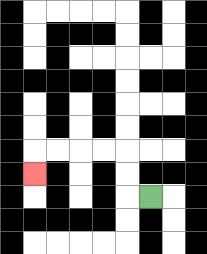{'start': '[6, 8]', 'end': '[1, 7]', 'path_directions': 'L,U,U,L,L,L,L,D', 'path_coordinates': '[[6, 8], [5, 8], [5, 7], [5, 6], [4, 6], [3, 6], [2, 6], [1, 6], [1, 7]]'}